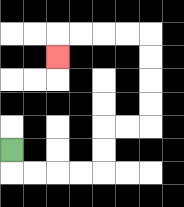{'start': '[0, 6]', 'end': '[2, 2]', 'path_directions': 'D,R,R,R,R,U,U,R,R,U,U,U,U,L,L,L,L,D', 'path_coordinates': '[[0, 6], [0, 7], [1, 7], [2, 7], [3, 7], [4, 7], [4, 6], [4, 5], [5, 5], [6, 5], [6, 4], [6, 3], [6, 2], [6, 1], [5, 1], [4, 1], [3, 1], [2, 1], [2, 2]]'}